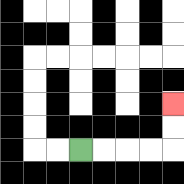{'start': '[3, 6]', 'end': '[7, 4]', 'path_directions': 'R,R,R,R,U,U', 'path_coordinates': '[[3, 6], [4, 6], [5, 6], [6, 6], [7, 6], [7, 5], [7, 4]]'}